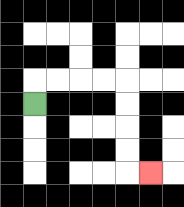{'start': '[1, 4]', 'end': '[6, 7]', 'path_directions': 'U,R,R,R,R,D,D,D,D,R', 'path_coordinates': '[[1, 4], [1, 3], [2, 3], [3, 3], [4, 3], [5, 3], [5, 4], [5, 5], [5, 6], [5, 7], [6, 7]]'}